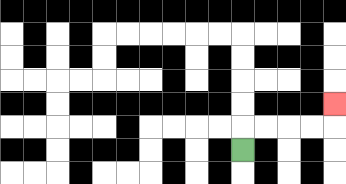{'start': '[10, 6]', 'end': '[14, 4]', 'path_directions': 'U,R,R,R,R,U', 'path_coordinates': '[[10, 6], [10, 5], [11, 5], [12, 5], [13, 5], [14, 5], [14, 4]]'}